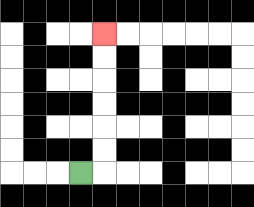{'start': '[3, 7]', 'end': '[4, 1]', 'path_directions': 'R,U,U,U,U,U,U', 'path_coordinates': '[[3, 7], [4, 7], [4, 6], [4, 5], [4, 4], [4, 3], [4, 2], [4, 1]]'}